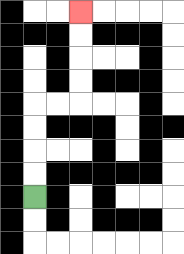{'start': '[1, 8]', 'end': '[3, 0]', 'path_directions': 'U,U,U,U,R,R,U,U,U,U', 'path_coordinates': '[[1, 8], [1, 7], [1, 6], [1, 5], [1, 4], [2, 4], [3, 4], [3, 3], [3, 2], [3, 1], [3, 0]]'}